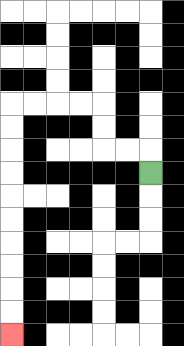{'start': '[6, 7]', 'end': '[0, 14]', 'path_directions': 'U,L,L,U,U,L,L,L,L,D,D,D,D,D,D,D,D,D,D', 'path_coordinates': '[[6, 7], [6, 6], [5, 6], [4, 6], [4, 5], [4, 4], [3, 4], [2, 4], [1, 4], [0, 4], [0, 5], [0, 6], [0, 7], [0, 8], [0, 9], [0, 10], [0, 11], [0, 12], [0, 13], [0, 14]]'}